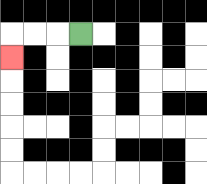{'start': '[3, 1]', 'end': '[0, 2]', 'path_directions': 'L,L,L,D', 'path_coordinates': '[[3, 1], [2, 1], [1, 1], [0, 1], [0, 2]]'}